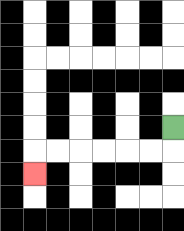{'start': '[7, 5]', 'end': '[1, 7]', 'path_directions': 'D,L,L,L,L,L,L,D', 'path_coordinates': '[[7, 5], [7, 6], [6, 6], [5, 6], [4, 6], [3, 6], [2, 6], [1, 6], [1, 7]]'}